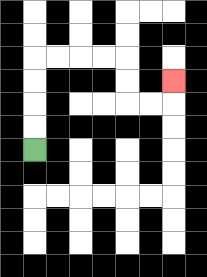{'start': '[1, 6]', 'end': '[7, 3]', 'path_directions': 'U,U,U,U,R,R,R,R,D,D,R,R,U', 'path_coordinates': '[[1, 6], [1, 5], [1, 4], [1, 3], [1, 2], [2, 2], [3, 2], [4, 2], [5, 2], [5, 3], [5, 4], [6, 4], [7, 4], [7, 3]]'}